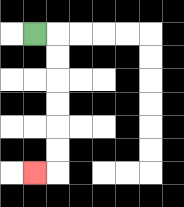{'start': '[1, 1]', 'end': '[1, 7]', 'path_directions': 'R,D,D,D,D,D,D,L', 'path_coordinates': '[[1, 1], [2, 1], [2, 2], [2, 3], [2, 4], [2, 5], [2, 6], [2, 7], [1, 7]]'}